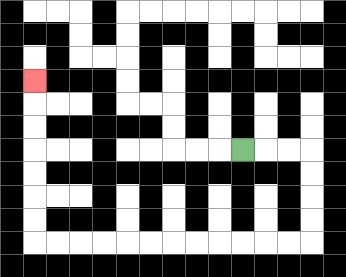{'start': '[10, 6]', 'end': '[1, 3]', 'path_directions': 'R,R,R,D,D,D,D,L,L,L,L,L,L,L,L,L,L,L,L,U,U,U,U,U,U,U', 'path_coordinates': '[[10, 6], [11, 6], [12, 6], [13, 6], [13, 7], [13, 8], [13, 9], [13, 10], [12, 10], [11, 10], [10, 10], [9, 10], [8, 10], [7, 10], [6, 10], [5, 10], [4, 10], [3, 10], [2, 10], [1, 10], [1, 9], [1, 8], [1, 7], [1, 6], [1, 5], [1, 4], [1, 3]]'}